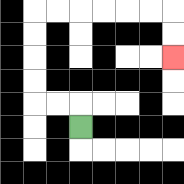{'start': '[3, 5]', 'end': '[7, 2]', 'path_directions': 'U,L,L,U,U,U,U,R,R,R,R,R,R,D,D', 'path_coordinates': '[[3, 5], [3, 4], [2, 4], [1, 4], [1, 3], [1, 2], [1, 1], [1, 0], [2, 0], [3, 0], [4, 0], [5, 0], [6, 0], [7, 0], [7, 1], [7, 2]]'}